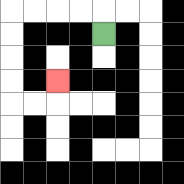{'start': '[4, 1]', 'end': '[2, 3]', 'path_directions': 'U,L,L,L,L,D,D,D,D,R,R,U', 'path_coordinates': '[[4, 1], [4, 0], [3, 0], [2, 0], [1, 0], [0, 0], [0, 1], [0, 2], [0, 3], [0, 4], [1, 4], [2, 4], [2, 3]]'}